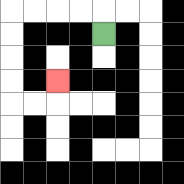{'start': '[4, 1]', 'end': '[2, 3]', 'path_directions': 'U,L,L,L,L,D,D,D,D,R,R,U', 'path_coordinates': '[[4, 1], [4, 0], [3, 0], [2, 0], [1, 0], [0, 0], [0, 1], [0, 2], [0, 3], [0, 4], [1, 4], [2, 4], [2, 3]]'}